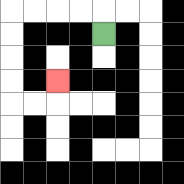{'start': '[4, 1]', 'end': '[2, 3]', 'path_directions': 'U,L,L,L,L,D,D,D,D,R,R,U', 'path_coordinates': '[[4, 1], [4, 0], [3, 0], [2, 0], [1, 0], [0, 0], [0, 1], [0, 2], [0, 3], [0, 4], [1, 4], [2, 4], [2, 3]]'}